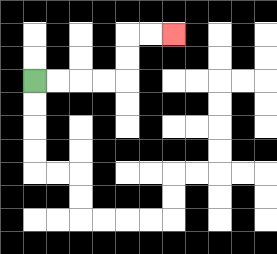{'start': '[1, 3]', 'end': '[7, 1]', 'path_directions': 'R,R,R,R,U,U,R,R', 'path_coordinates': '[[1, 3], [2, 3], [3, 3], [4, 3], [5, 3], [5, 2], [5, 1], [6, 1], [7, 1]]'}